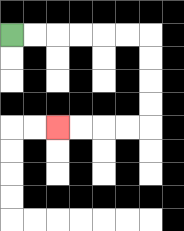{'start': '[0, 1]', 'end': '[2, 5]', 'path_directions': 'R,R,R,R,R,R,D,D,D,D,L,L,L,L', 'path_coordinates': '[[0, 1], [1, 1], [2, 1], [3, 1], [4, 1], [5, 1], [6, 1], [6, 2], [6, 3], [6, 4], [6, 5], [5, 5], [4, 5], [3, 5], [2, 5]]'}